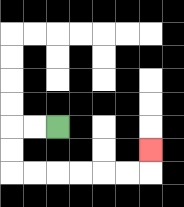{'start': '[2, 5]', 'end': '[6, 6]', 'path_directions': 'L,L,D,D,R,R,R,R,R,R,U', 'path_coordinates': '[[2, 5], [1, 5], [0, 5], [0, 6], [0, 7], [1, 7], [2, 7], [3, 7], [4, 7], [5, 7], [6, 7], [6, 6]]'}